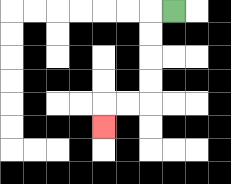{'start': '[7, 0]', 'end': '[4, 5]', 'path_directions': 'L,D,D,D,D,L,L,D', 'path_coordinates': '[[7, 0], [6, 0], [6, 1], [6, 2], [6, 3], [6, 4], [5, 4], [4, 4], [4, 5]]'}